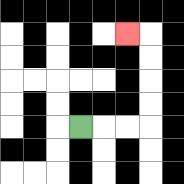{'start': '[3, 5]', 'end': '[5, 1]', 'path_directions': 'R,R,R,U,U,U,U,L', 'path_coordinates': '[[3, 5], [4, 5], [5, 5], [6, 5], [6, 4], [6, 3], [6, 2], [6, 1], [5, 1]]'}